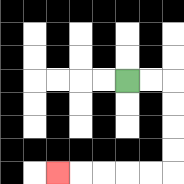{'start': '[5, 3]', 'end': '[2, 7]', 'path_directions': 'R,R,D,D,D,D,L,L,L,L,L', 'path_coordinates': '[[5, 3], [6, 3], [7, 3], [7, 4], [7, 5], [7, 6], [7, 7], [6, 7], [5, 7], [4, 7], [3, 7], [2, 7]]'}